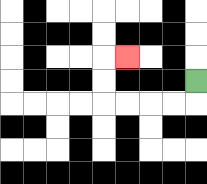{'start': '[8, 3]', 'end': '[5, 2]', 'path_directions': 'D,L,L,L,L,U,U,R', 'path_coordinates': '[[8, 3], [8, 4], [7, 4], [6, 4], [5, 4], [4, 4], [4, 3], [4, 2], [5, 2]]'}